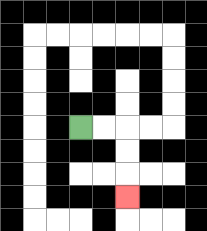{'start': '[3, 5]', 'end': '[5, 8]', 'path_directions': 'R,R,D,D,D', 'path_coordinates': '[[3, 5], [4, 5], [5, 5], [5, 6], [5, 7], [5, 8]]'}